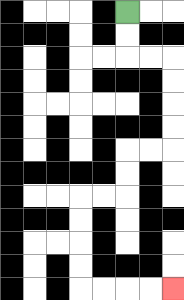{'start': '[5, 0]', 'end': '[7, 12]', 'path_directions': 'D,D,R,R,D,D,D,D,L,L,D,D,L,L,D,D,D,D,R,R,R,R', 'path_coordinates': '[[5, 0], [5, 1], [5, 2], [6, 2], [7, 2], [7, 3], [7, 4], [7, 5], [7, 6], [6, 6], [5, 6], [5, 7], [5, 8], [4, 8], [3, 8], [3, 9], [3, 10], [3, 11], [3, 12], [4, 12], [5, 12], [6, 12], [7, 12]]'}